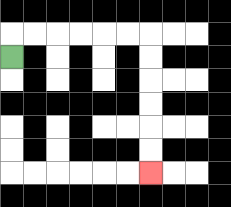{'start': '[0, 2]', 'end': '[6, 7]', 'path_directions': 'U,R,R,R,R,R,R,D,D,D,D,D,D', 'path_coordinates': '[[0, 2], [0, 1], [1, 1], [2, 1], [3, 1], [4, 1], [5, 1], [6, 1], [6, 2], [6, 3], [6, 4], [6, 5], [6, 6], [6, 7]]'}